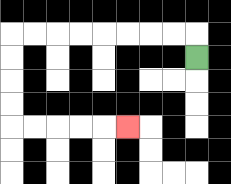{'start': '[8, 2]', 'end': '[5, 5]', 'path_directions': 'U,L,L,L,L,L,L,L,L,D,D,D,D,R,R,R,R,R', 'path_coordinates': '[[8, 2], [8, 1], [7, 1], [6, 1], [5, 1], [4, 1], [3, 1], [2, 1], [1, 1], [0, 1], [0, 2], [0, 3], [0, 4], [0, 5], [1, 5], [2, 5], [3, 5], [4, 5], [5, 5]]'}